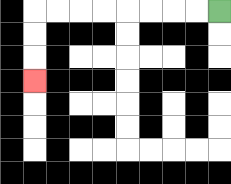{'start': '[9, 0]', 'end': '[1, 3]', 'path_directions': 'L,L,L,L,L,L,L,L,D,D,D', 'path_coordinates': '[[9, 0], [8, 0], [7, 0], [6, 0], [5, 0], [4, 0], [3, 0], [2, 0], [1, 0], [1, 1], [1, 2], [1, 3]]'}